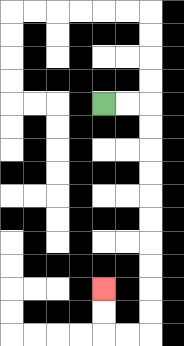{'start': '[4, 4]', 'end': '[4, 12]', 'path_directions': 'R,R,D,D,D,D,D,D,D,D,D,D,L,L,U,U', 'path_coordinates': '[[4, 4], [5, 4], [6, 4], [6, 5], [6, 6], [6, 7], [6, 8], [6, 9], [6, 10], [6, 11], [6, 12], [6, 13], [6, 14], [5, 14], [4, 14], [4, 13], [4, 12]]'}